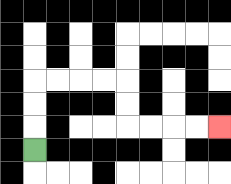{'start': '[1, 6]', 'end': '[9, 5]', 'path_directions': 'U,U,U,R,R,R,R,D,D,R,R,R,R', 'path_coordinates': '[[1, 6], [1, 5], [1, 4], [1, 3], [2, 3], [3, 3], [4, 3], [5, 3], [5, 4], [5, 5], [6, 5], [7, 5], [8, 5], [9, 5]]'}